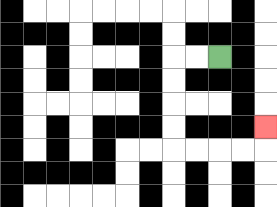{'start': '[9, 2]', 'end': '[11, 5]', 'path_directions': 'L,L,D,D,D,D,R,R,R,R,U', 'path_coordinates': '[[9, 2], [8, 2], [7, 2], [7, 3], [7, 4], [7, 5], [7, 6], [8, 6], [9, 6], [10, 6], [11, 6], [11, 5]]'}